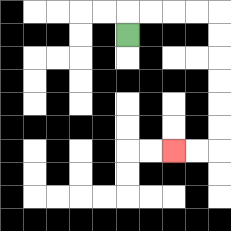{'start': '[5, 1]', 'end': '[7, 6]', 'path_directions': 'U,R,R,R,R,D,D,D,D,D,D,L,L', 'path_coordinates': '[[5, 1], [5, 0], [6, 0], [7, 0], [8, 0], [9, 0], [9, 1], [9, 2], [9, 3], [9, 4], [9, 5], [9, 6], [8, 6], [7, 6]]'}